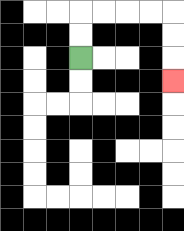{'start': '[3, 2]', 'end': '[7, 3]', 'path_directions': 'U,U,R,R,R,R,D,D,D', 'path_coordinates': '[[3, 2], [3, 1], [3, 0], [4, 0], [5, 0], [6, 0], [7, 0], [7, 1], [7, 2], [7, 3]]'}